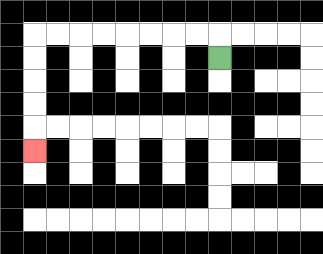{'start': '[9, 2]', 'end': '[1, 6]', 'path_directions': 'U,L,L,L,L,L,L,L,L,D,D,D,D,D', 'path_coordinates': '[[9, 2], [9, 1], [8, 1], [7, 1], [6, 1], [5, 1], [4, 1], [3, 1], [2, 1], [1, 1], [1, 2], [1, 3], [1, 4], [1, 5], [1, 6]]'}